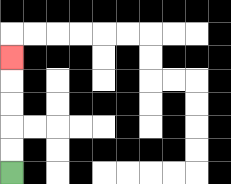{'start': '[0, 7]', 'end': '[0, 2]', 'path_directions': 'U,U,U,U,U', 'path_coordinates': '[[0, 7], [0, 6], [0, 5], [0, 4], [0, 3], [0, 2]]'}